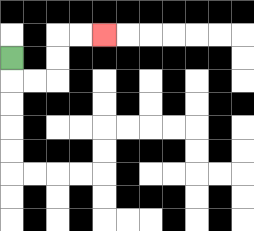{'start': '[0, 2]', 'end': '[4, 1]', 'path_directions': 'D,R,R,U,U,R,R', 'path_coordinates': '[[0, 2], [0, 3], [1, 3], [2, 3], [2, 2], [2, 1], [3, 1], [4, 1]]'}